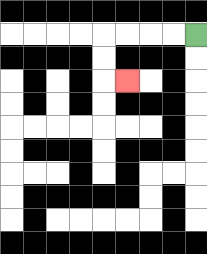{'start': '[8, 1]', 'end': '[5, 3]', 'path_directions': 'L,L,L,L,D,D,R', 'path_coordinates': '[[8, 1], [7, 1], [6, 1], [5, 1], [4, 1], [4, 2], [4, 3], [5, 3]]'}